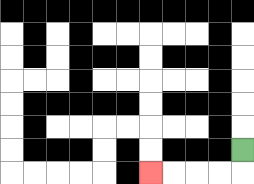{'start': '[10, 6]', 'end': '[6, 7]', 'path_directions': 'D,L,L,L,L', 'path_coordinates': '[[10, 6], [10, 7], [9, 7], [8, 7], [7, 7], [6, 7]]'}